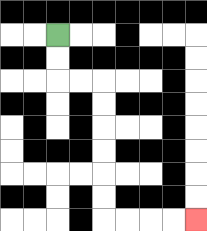{'start': '[2, 1]', 'end': '[8, 9]', 'path_directions': 'D,D,R,R,D,D,D,D,D,D,R,R,R,R', 'path_coordinates': '[[2, 1], [2, 2], [2, 3], [3, 3], [4, 3], [4, 4], [4, 5], [4, 6], [4, 7], [4, 8], [4, 9], [5, 9], [6, 9], [7, 9], [8, 9]]'}